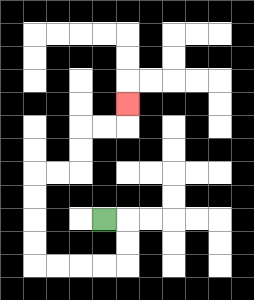{'start': '[4, 9]', 'end': '[5, 4]', 'path_directions': 'R,D,D,L,L,L,L,U,U,U,U,R,R,U,U,R,R,U', 'path_coordinates': '[[4, 9], [5, 9], [5, 10], [5, 11], [4, 11], [3, 11], [2, 11], [1, 11], [1, 10], [1, 9], [1, 8], [1, 7], [2, 7], [3, 7], [3, 6], [3, 5], [4, 5], [5, 5], [5, 4]]'}